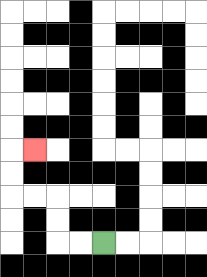{'start': '[4, 10]', 'end': '[1, 6]', 'path_directions': 'L,L,U,U,L,L,U,U,R', 'path_coordinates': '[[4, 10], [3, 10], [2, 10], [2, 9], [2, 8], [1, 8], [0, 8], [0, 7], [0, 6], [1, 6]]'}